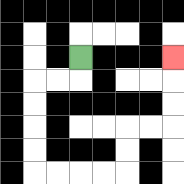{'start': '[3, 2]', 'end': '[7, 2]', 'path_directions': 'D,L,L,D,D,D,D,R,R,R,R,U,U,R,R,U,U,U', 'path_coordinates': '[[3, 2], [3, 3], [2, 3], [1, 3], [1, 4], [1, 5], [1, 6], [1, 7], [2, 7], [3, 7], [4, 7], [5, 7], [5, 6], [5, 5], [6, 5], [7, 5], [7, 4], [7, 3], [7, 2]]'}